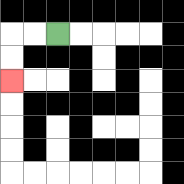{'start': '[2, 1]', 'end': '[0, 3]', 'path_directions': 'L,L,D,D', 'path_coordinates': '[[2, 1], [1, 1], [0, 1], [0, 2], [0, 3]]'}